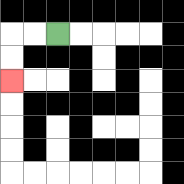{'start': '[2, 1]', 'end': '[0, 3]', 'path_directions': 'L,L,D,D', 'path_coordinates': '[[2, 1], [1, 1], [0, 1], [0, 2], [0, 3]]'}